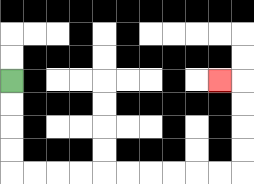{'start': '[0, 3]', 'end': '[9, 3]', 'path_directions': 'D,D,D,D,R,R,R,R,R,R,R,R,R,R,U,U,U,U,L', 'path_coordinates': '[[0, 3], [0, 4], [0, 5], [0, 6], [0, 7], [1, 7], [2, 7], [3, 7], [4, 7], [5, 7], [6, 7], [7, 7], [8, 7], [9, 7], [10, 7], [10, 6], [10, 5], [10, 4], [10, 3], [9, 3]]'}